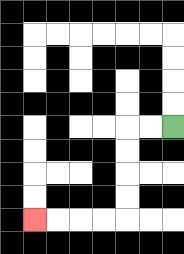{'start': '[7, 5]', 'end': '[1, 9]', 'path_directions': 'L,L,D,D,D,D,L,L,L,L', 'path_coordinates': '[[7, 5], [6, 5], [5, 5], [5, 6], [5, 7], [5, 8], [5, 9], [4, 9], [3, 9], [2, 9], [1, 9]]'}